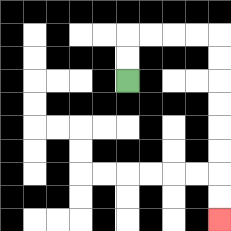{'start': '[5, 3]', 'end': '[9, 9]', 'path_directions': 'U,U,R,R,R,R,D,D,D,D,D,D,D,D', 'path_coordinates': '[[5, 3], [5, 2], [5, 1], [6, 1], [7, 1], [8, 1], [9, 1], [9, 2], [9, 3], [9, 4], [9, 5], [9, 6], [9, 7], [9, 8], [9, 9]]'}